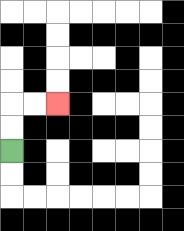{'start': '[0, 6]', 'end': '[2, 4]', 'path_directions': 'U,U,R,R', 'path_coordinates': '[[0, 6], [0, 5], [0, 4], [1, 4], [2, 4]]'}